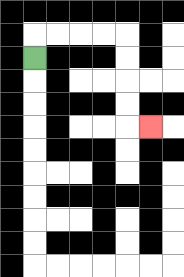{'start': '[1, 2]', 'end': '[6, 5]', 'path_directions': 'U,R,R,R,R,D,D,D,D,R', 'path_coordinates': '[[1, 2], [1, 1], [2, 1], [3, 1], [4, 1], [5, 1], [5, 2], [5, 3], [5, 4], [5, 5], [6, 5]]'}